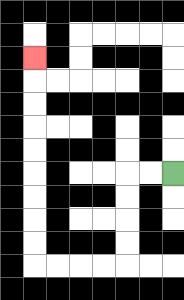{'start': '[7, 7]', 'end': '[1, 2]', 'path_directions': 'L,L,D,D,D,D,L,L,L,L,U,U,U,U,U,U,U,U,U', 'path_coordinates': '[[7, 7], [6, 7], [5, 7], [5, 8], [5, 9], [5, 10], [5, 11], [4, 11], [3, 11], [2, 11], [1, 11], [1, 10], [1, 9], [1, 8], [1, 7], [1, 6], [1, 5], [1, 4], [1, 3], [1, 2]]'}